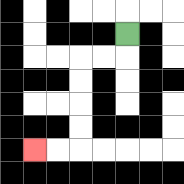{'start': '[5, 1]', 'end': '[1, 6]', 'path_directions': 'D,L,L,D,D,D,D,L,L', 'path_coordinates': '[[5, 1], [5, 2], [4, 2], [3, 2], [3, 3], [3, 4], [3, 5], [3, 6], [2, 6], [1, 6]]'}